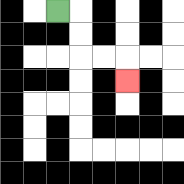{'start': '[2, 0]', 'end': '[5, 3]', 'path_directions': 'R,D,D,R,R,D', 'path_coordinates': '[[2, 0], [3, 0], [3, 1], [3, 2], [4, 2], [5, 2], [5, 3]]'}